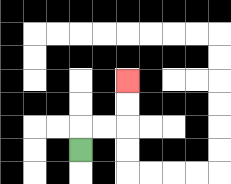{'start': '[3, 6]', 'end': '[5, 3]', 'path_directions': 'U,R,R,U,U', 'path_coordinates': '[[3, 6], [3, 5], [4, 5], [5, 5], [5, 4], [5, 3]]'}